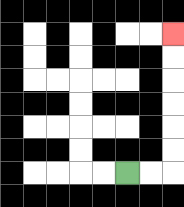{'start': '[5, 7]', 'end': '[7, 1]', 'path_directions': 'R,R,U,U,U,U,U,U', 'path_coordinates': '[[5, 7], [6, 7], [7, 7], [7, 6], [7, 5], [7, 4], [7, 3], [7, 2], [7, 1]]'}